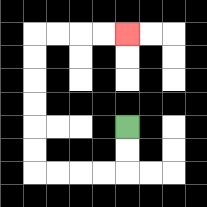{'start': '[5, 5]', 'end': '[5, 1]', 'path_directions': 'D,D,L,L,L,L,U,U,U,U,U,U,R,R,R,R', 'path_coordinates': '[[5, 5], [5, 6], [5, 7], [4, 7], [3, 7], [2, 7], [1, 7], [1, 6], [1, 5], [1, 4], [1, 3], [1, 2], [1, 1], [2, 1], [3, 1], [4, 1], [5, 1]]'}